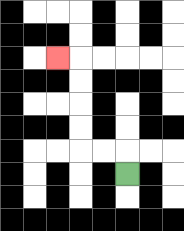{'start': '[5, 7]', 'end': '[2, 2]', 'path_directions': 'U,L,L,U,U,U,U,L', 'path_coordinates': '[[5, 7], [5, 6], [4, 6], [3, 6], [3, 5], [3, 4], [3, 3], [3, 2], [2, 2]]'}